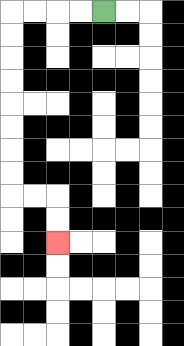{'start': '[4, 0]', 'end': '[2, 10]', 'path_directions': 'L,L,L,L,D,D,D,D,D,D,D,D,R,R,D,D', 'path_coordinates': '[[4, 0], [3, 0], [2, 0], [1, 0], [0, 0], [0, 1], [0, 2], [0, 3], [0, 4], [0, 5], [0, 6], [0, 7], [0, 8], [1, 8], [2, 8], [2, 9], [2, 10]]'}